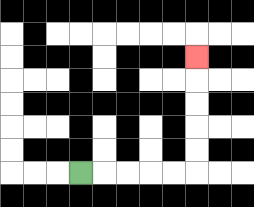{'start': '[3, 7]', 'end': '[8, 2]', 'path_directions': 'R,R,R,R,R,U,U,U,U,U', 'path_coordinates': '[[3, 7], [4, 7], [5, 7], [6, 7], [7, 7], [8, 7], [8, 6], [8, 5], [8, 4], [8, 3], [8, 2]]'}